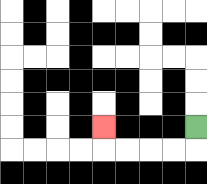{'start': '[8, 5]', 'end': '[4, 5]', 'path_directions': 'D,L,L,L,L,U', 'path_coordinates': '[[8, 5], [8, 6], [7, 6], [6, 6], [5, 6], [4, 6], [4, 5]]'}